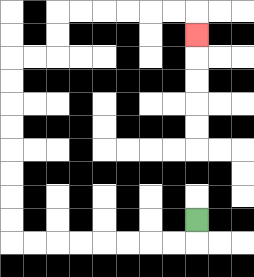{'start': '[8, 9]', 'end': '[8, 1]', 'path_directions': 'D,L,L,L,L,L,L,L,L,U,U,U,U,U,U,U,U,R,R,U,U,R,R,R,R,R,R,D', 'path_coordinates': '[[8, 9], [8, 10], [7, 10], [6, 10], [5, 10], [4, 10], [3, 10], [2, 10], [1, 10], [0, 10], [0, 9], [0, 8], [0, 7], [0, 6], [0, 5], [0, 4], [0, 3], [0, 2], [1, 2], [2, 2], [2, 1], [2, 0], [3, 0], [4, 0], [5, 0], [6, 0], [7, 0], [8, 0], [8, 1]]'}